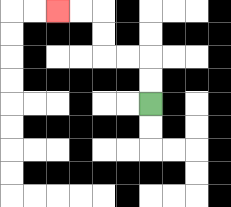{'start': '[6, 4]', 'end': '[2, 0]', 'path_directions': 'U,U,L,L,U,U,L,L', 'path_coordinates': '[[6, 4], [6, 3], [6, 2], [5, 2], [4, 2], [4, 1], [4, 0], [3, 0], [2, 0]]'}